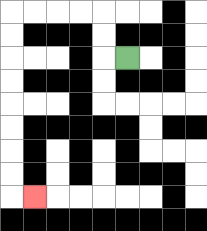{'start': '[5, 2]', 'end': '[1, 8]', 'path_directions': 'L,U,U,L,L,L,L,D,D,D,D,D,D,D,D,R', 'path_coordinates': '[[5, 2], [4, 2], [4, 1], [4, 0], [3, 0], [2, 0], [1, 0], [0, 0], [0, 1], [0, 2], [0, 3], [0, 4], [0, 5], [0, 6], [0, 7], [0, 8], [1, 8]]'}